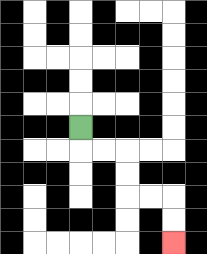{'start': '[3, 5]', 'end': '[7, 10]', 'path_directions': 'D,R,R,D,D,R,R,D,D', 'path_coordinates': '[[3, 5], [3, 6], [4, 6], [5, 6], [5, 7], [5, 8], [6, 8], [7, 8], [7, 9], [7, 10]]'}